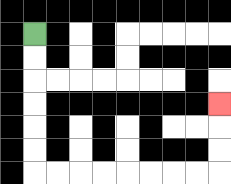{'start': '[1, 1]', 'end': '[9, 4]', 'path_directions': 'D,D,D,D,D,D,R,R,R,R,R,R,R,R,U,U,U', 'path_coordinates': '[[1, 1], [1, 2], [1, 3], [1, 4], [1, 5], [1, 6], [1, 7], [2, 7], [3, 7], [4, 7], [5, 7], [6, 7], [7, 7], [8, 7], [9, 7], [9, 6], [9, 5], [9, 4]]'}